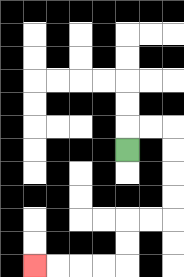{'start': '[5, 6]', 'end': '[1, 11]', 'path_directions': 'U,R,R,D,D,D,D,L,L,D,D,L,L,L,L', 'path_coordinates': '[[5, 6], [5, 5], [6, 5], [7, 5], [7, 6], [7, 7], [7, 8], [7, 9], [6, 9], [5, 9], [5, 10], [5, 11], [4, 11], [3, 11], [2, 11], [1, 11]]'}